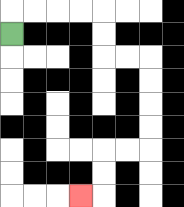{'start': '[0, 1]', 'end': '[3, 8]', 'path_directions': 'U,R,R,R,R,D,D,R,R,D,D,D,D,L,L,D,D,L', 'path_coordinates': '[[0, 1], [0, 0], [1, 0], [2, 0], [3, 0], [4, 0], [4, 1], [4, 2], [5, 2], [6, 2], [6, 3], [6, 4], [6, 5], [6, 6], [5, 6], [4, 6], [4, 7], [4, 8], [3, 8]]'}